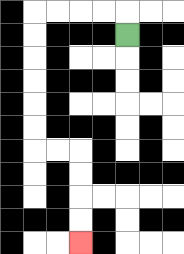{'start': '[5, 1]', 'end': '[3, 10]', 'path_directions': 'U,L,L,L,L,D,D,D,D,D,D,R,R,D,D,D,D', 'path_coordinates': '[[5, 1], [5, 0], [4, 0], [3, 0], [2, 0], [1, 0], [1, 1], [1, 2], [1, 3], [1, 4], [1, 5], [1, 6], [2, 6], [3, 6], [3, 7], [3, 8], [3, 9], [3, 10]]'}